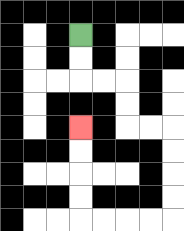{'start': '[3, 1]', 'end': '[3, 5]', 'path_directions': 'D,D,R,R,D,D,R,R,D,D,D,D,L,L,L,L,U,U,U,U', 'path_coordinates': '[[3, 1], [3, 2], [3, 3], [4, 3], [5, 3], [5, 4], [5, 5], [6, 5], [7, 5], [7, 6], [7, 7], [7, 8], [7, 9], [6, 9], [5, 9], [4, 9], [3, 9], [3, 8], [3, 7], [3, 6], [3, 5]]'}